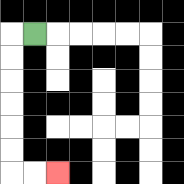{'start': '[1, 1]', 'end': '[2, 7]', 'path_directions': 'L,D,D,D,D,D,D,R,R', 'path_coordinates': '[[1, 1], [0, 1], [0, 2], [0, 3], [0, 4], [0, 5], [0, 6], [0, 7], [1, 7], [2, 7]]'}